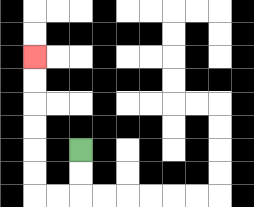{'start': '[3, 6]', 'end': '[1, 2]', 'path_directions': 'D,D,L,L,U,U,U,U,U,U', 'path_coordinates': '[[3, 6], [3, 7], [3, 8], [2, 8], [1, 8], [1, 7], [1, 6], [1, 5], [1, 4], [1, 3], [1, 2]]'}